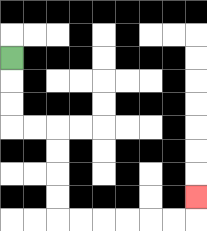{'start': '[0, 2]', 'end': '[8, 8]', 'path_directions': 'D,D,D,R,R,D,D,D,D,R,R,R,R,R,R,U', 'path_coordinates': '[[0, 2], [0, 3], [0, 4], [0, 5], [1, 5], [2, 5], [2, 6], [2, 7], [2, 8], [2, 9], [3, 9], [4, 9], [5, 9], [6, 9], [7, 9], [8, 9], [8, 8]]'}